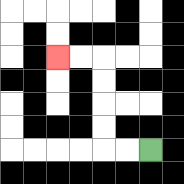{'start': '[6, 6]', 'end': '[2, 2]', 'path_directions': 'L,L,U,U,U,U,L,L', 'path_coordinates': '[[6, 6], [5, 6], [4, 6], [4, 5], [4, 4], [4, 3], [4, 2], [3, 2], [2, 2]]'}